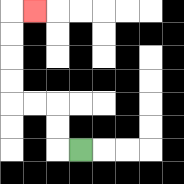{'start': '[3, 6]', 'end': '[1, 0]', 'path_directions': 'L,U,U,L,L,U,U,U,U,R', 'path_coordinates': '[[3, 6], [2, 6], [2, 5], [2, 4], [1, 4], [0, 4], [0, 3], [0, 2], [0, 1], [0, 0], [1, 0]]'}